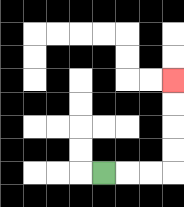{'start': '[4, 7]', 'end': '[7, 3]', 'path_directions': 'R,R,R,U,U,U,U', 'path_coordinates': '[[4, 7], [5, 7], [6, 7], [7, 7], [7, 6], [7, 5], [7, 4], [7, 3]]'}